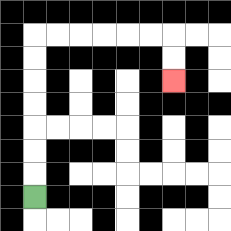{'start': '[1, 8]', 'end': '[7, 3]', 'path_directions': 'U,U,U,U,U,U,U,R,R,R,R,R,R,D,D', 'path_coordinates': '[[1, 8], [1, 7], [1, 6], [1, 5], [1, 4], [1, 3], [1, 2], [1, 1], [2, 1], [3, 1], [4, 1], [5, 1], [6, 1], [7, 1], [7, 2], [7, 3]]'}